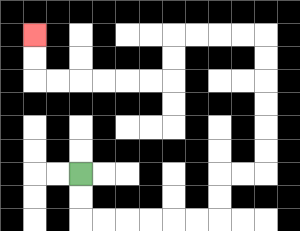{'start': '[3, 7]', 'end': '[1, 1]', 'path_directions': 'D,D,R,R,R,R,R,R,U,U,R,R,U,U,U,U,U,U,L,L,L,L,D,D,L,L,L,L,L,L,U,U', 'path_coordinates': '[[3, 7], [3, 8], [3, 9], [4, 9], [5, 9], [6, 9], [7, 9], [8, 9], [9, 9], [9, 8], [9, 7], [10, 7], [11, 7], [11, 6], [11, 5], [11, 4], [11, 3], [11, 2], [11, 1], [10, 1], [9, 1], [8, 1], [7, 1], [7, 2], [7, 3], [6, 3], [5, 3], [4, 3], [3, 3], [2, 3], [1, 3], [1, 2], [1, 1]]'}